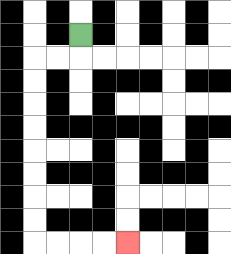{'start': '[3, 1]', 'end': '[5, 10]', 'path_directions': 'D,L,L,D,D,D,D,D,D,D,D,R,R,R,R', 'path_coordinates': '[[3, 1], [3, 2], [2, 2], [1, 2], [1, 3], [1, 4], [1, 5], [1, 6], [1, 7], [1, 8], [1, 9], [1, 10], [2, 10], [3, 10], [4, 10], [5, 10]]'}